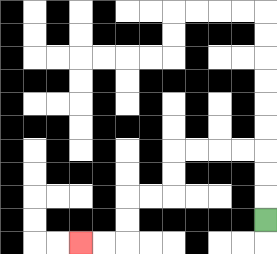{'start': '[11, 9]', 'end': '[3, 10]', 'path_directions': 'U,U,U,L,L,L,L,D,D,L,L,D,D,L,L', 'path_coordinates': '[[11, 9], [11, 8], [11, 7], [11, 6], [10, 6], [9, 6], [8, 6], [7, 6], [7, 7], [7, 8], [6, 8], [5, 8], [5, 9], [5, 10], [4, 10], [3, 10]]'}